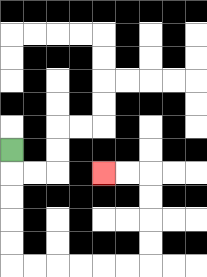{'start': '[0, 6]', 'end': '[4, 7]', 'path_directions': 'D,D,D,D,D,R,R,R,R,R,R,U,U,U,U,L,L', 'path_coordinates': '[[0, 6], [0, 7], [0, 8], [0, 9], [0, 10], [0, 11], [1, 11], [2, 11], [3, 11], [4, 11], [5, 11], [6, 11], [6, 10], [6, 9], [6, 8], [6, 7], [5, 7], [4, 7]]'}